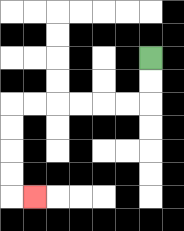{'start': '[6, 2]', 'end': '[1, 8]', 'path_directions': 'D,D,L,L,L,L,L,L,D,D,D,D,R', 'path_coordinates': '[[6, 2], [6, 3], [6, 4], [5, 4], [4, 4], [3, 4], [2, 4], [1, 4], [0, 4], [0, 5], [0, 6], [0, 7], [0, 8], [1, 8]]'}